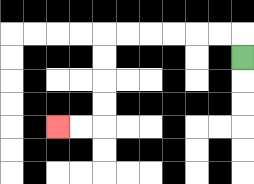{'start': '[10, 2]', 'end': '[2, 5]', 'path_directions': 'U,L,L,L,L,L,L,D,D,D,D,L,L', 'path_coordinates': '[[10, 2], [10, 1], [9, 1], [8, 1], [7, 1], [6, 1], [5, 1], [4, 1], [4, 2], [4, 3], [4, 4], [4, 5], [3, 5], [2, 5]]'}